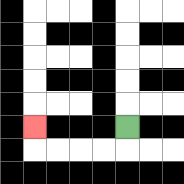{'start': '[5, 5]', 'end': '[1, 5]', 'path_directions': 'D,L,L,L,L,U', 'path_coordinates': '[[5, 5], [5, 6], [4, 6], [3, 6], [2, 6], [1, 6], [1, 5]]'}